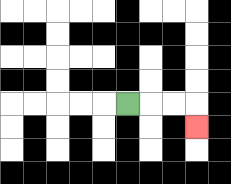{'start': '[5, 4]', 'end': '[8, 5]', 'path_directions': 'R,R,R,D', 'path_coordinates': '[[5, 4], [6, 4], [7, 4], [8, 4], [8, 5]]'}